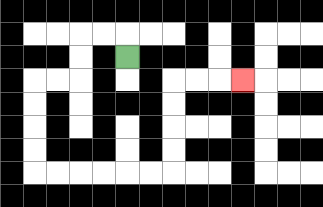{'start': '[5, 2]', 'end': '[10, 3]', 'path_directions': 'U,L,L,D,D,L,L,D,D,D,D,R,R,R,R,R,R,U,U,U,U,R,R,R', 'path_coordinates': '[[5, 2], [5, 1], [4, 1], [3, 1], [3, 2], [3, 3], [2, 3], [1, 3], [1, 4], [1, 5], [1, 6], [1, 7], [2, 7], [3, 7], [4, 7], [5, 7], [6, 7], [7, 7], [7, 6], [7, 5], [7, 4], [7, 3], [8, 3], [9, 3], [10, 3]]'}